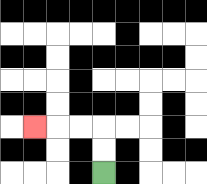{'start': '[4, 7]', 'end': '[1, 5]', 'path_directions': 'U,U,L,L,L', 'path_coordinates': '[[4, 7], [4, 6], [4, 5], [3, 5], [2, 5], [1, 5]]'}